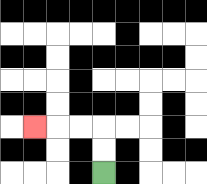{'start': '[4, 7]', 'end': '[1, 5]', 'path_directions': 'U,U,L,L,L', 'path_coordinates': '[[4, 7], [4, 6], [4, 5], [3, 5], [2, 5], [1, 5]]'}